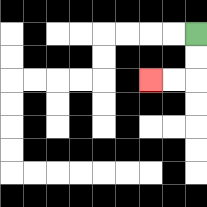{'start': '[8, 1]', 'end': '[6, 3]', 'path_directions': 'D,D,L,L', 'path_coordinates': '[[8, 1], [8, 2], [8, 3], [7, 3], [6, 3]]'}